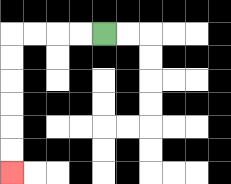{'start': '[4, 1]', 'end': '[0, 7]', 'path_directions': 'L,L,L,L,D,D,D,D,D,D', 'path_coordinates': '[[4, 1], [3, 1], [2, 1], [1, 1], [0, 1], [0, 2], [0, 3], [0, 4], [0, 5], [0, 6], [0, 7]]'}